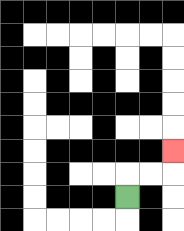{'start': '[5, 8]', 'end': '[7, 6]', 'path_directions': 'U,R,R,U', 'path_coordinates': '[[5, 8], [5, 7], [6, 7], [7, 7], [7, 6]]'}